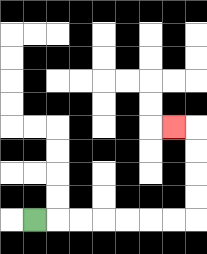{'start': '[1, 9]', 'end': '[7, 5]', 'path_directions': 'R,R,R,R,R,R,R,U,U,U,U,L', 'path_coordinates': '[[1, 9], [2, 9], [3, 9], [4, 9], [5, 9], [6, 9], [7, 9], [8, 9], [8, 8], [8, 7], [8, 6], [8, 5], [7, 5]]'}